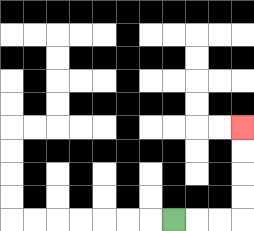{'start': '[7, 9]', 'end': '[10, 5]', 'path_directions': 'R,R,R,U,U,U,U', 'path_coordinates': '[[7, 9], [8, 9], [9, 9], [10, 9], [10, 8], [10, 7], [10, 6], [10, 5]]'}